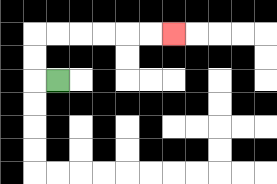{'start': '[2, 3]', 'end': '[7, 1]', 'path_directions': 'L,U,U,R,R,R,R,R,R', 'path_coordinates': '[[2, 3], [1, 3], [1, 2], [1, 1], [2, 1], [3, 1], [4, 1], [5, 1], [6, 1], [7, 1]]'}